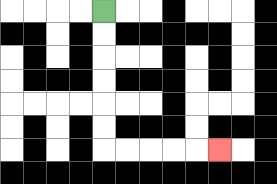{'start': '[4, 0]', 'end': '[9, 6]', 'path_directions': 'D,D,D,D,D,D,R,R,R,R,R', 'path_coordinates': '[[4, 0], [4, 1], [4, 2], [4, 3], [4, 4], [4, 5], [4, 6], [5, 6], [6, 6], [7, 6], [8, 6], [9, 6]]'}